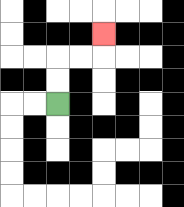{'start': '[2, 4]', 'end': '[4, 1]', 'path_directions': 'U,U,R,R,U', 'path_coordinates': '[[2, 4], [2, 3], [2, 2], [3, 2], [4, 2], [4, 1]]'}